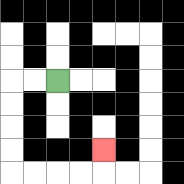{'start': '[2, 3]', 'end': '[4, 6]', 'path_directions': 'L,L,D,D,D,D,R,R,R,R,U', 'path_coordinates': '[[2, 3], [1, 3], [0, 3], [0, 4], [0, 5], [0, 6], [0, 7], [1, 7], [2, 7], [3, 7], [4, 7], [4, 6]]'}